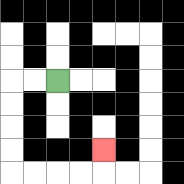{'start': '[2, 3]', 'end': '[4, 6]', 'path_directions': 'L,L,D,D,D,D,R,R,R,R,U', 'path_coordinates': '[[2, 3], [1, 3], [0, 3], [0, 4], [0, 5], [0, 6], [0, 7], [1, 7], [2, 7], [3, 7], [4, 7], [4, 6]]'}